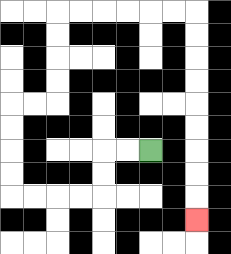{'start': '[6, 6]', 'end': '[8, 9]', 'path_directions': 'L,L,D,D,L,L,L,L,U,U,U,U,R,R,U,U,U,U,R,R,R,R,R,R,D,D,D,D,D,D,D,D,D', 'path_coordinates': '[[6, 6], [5, 6], [4, 6], [4, 7], [4, 8], [3, 8], [2, 8], [1, 8], [0, 8], [0, 7], [0, 6], [0, 5], [0, 4], [1, 4], [2, 4], [2, 3], [2, 2], [2, 1], [2, 0], [3, 0], [4, 0], [5, 0], [6, 0], [7, 0], [8, 0], [8, 1], [8, 2], [8, 3], [8, 4], [8, 5], [8, 6], [8, 7], [8, 8], [8, 9]]'}